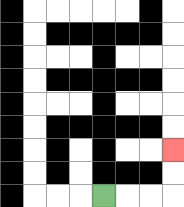{'start': '[4, 8]', 'end': '[7, 6]', 'path_directions': 'R,R,R,U,U', 'path_coordinates': '[[4, 8], [5, 8], [6, 8], [7, 8], [7, 7], [7, 6]]'}